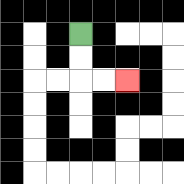{'start': '[3, 1]', 'end': '[5, 3]', 'path_directions': 'D,D,R,R', 'path_coordinates': '[[3, 1], [3, 2], [3, 3], [4, 3], [5, 3]]'}